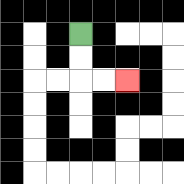{'start': '[3, 1]', 'end': '[5, 3]', 'path_directions': 'D,D,R,R', 'path_coordinates': '[[3, 1], [3, 2], [3, 3], [4, 3], [5, 3]]'}